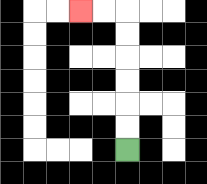{'start': '[5, 6]', 'end': '[3, 0]', 'path_directions': 'U,U,U,U,U,U,L,L', 'path_coordinates': '[[5, 6], [5, 5], [5, 4], [5, 3], [5, 2], [5, 1], [5, 0], [4, 0], [3, 0]]'}